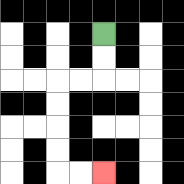{'start': '[4, 1]', 'end': '[4, 7]', 'path_directions': 'D,D,L,L,D,D,D,D,R,R', 'path_coordinates': '[[4, 1], [4, 2], [4, 3], [3, 3], [2, 3], [2, 4], [2, 5], [2, 6], [2, 7], [3, 7], [4, 7]]'}